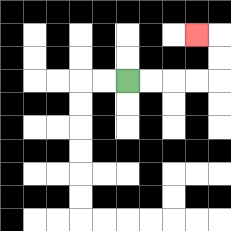{'start': '[5, 3]', 'end': '[8, 1]', 'path_directions': 'R,R,R,R,U,U,L', 'path_coordinates': '[[5, 3], [6, 3], [7, 3], [8, 3], [9, 3], [9, 2], [9, 1], [8, 1]]'}